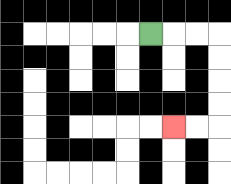{'start': '[6, 1]', 'end': '[7, 5]', 'path_directions': 'R,R,R,D,D,D,D,L,L', 'path_coordinates': '[[6, 1], [7, 1], [8, 1], [9, 1], [9, 2], [9, 3], [9, 4], [9, 5], [8, 5], [7, 5]]'}